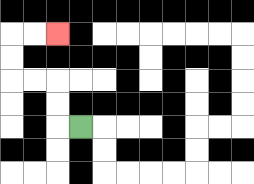{'start': '[3, 5]', 'end': '[2, 1]', 'path_directions': 'L,U,U,L,L,U,U,R,R', 'path_coordinates': '[[3, 5], [2, 5], [2, 4], [2, 3], [1, 3], [0, 3], [0, 2], [0, 1], [1, 1], [2, 1]]'}